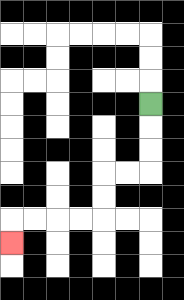{'start': '[6, 4]', 'end': '[0, 10]', 'path_directions': 'D,D,D,L,L,D,D,L,L,L,L,D', 'path_coordinates': '[[6, 4], [6, 5], [6, 6], [6, 7], [5, 7], [4, 7], [4, 8], [4, 9], [3, 9], [2, 9], [1, 9], [0, 9], [0, 10]]'}